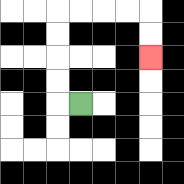{'start': '[3, 4]', 'end': '[6, 2]', 'path_directions': 'L,U,U,U,U,R,R,R,R,D,D', 'path_coordinates': '[[3, 4], [2, 4], [2, 3], [2, 2], [2, 1], [2, 0], [3, 0], [4, 0], [5, 0], [6, 0], [6, 1], [6, 2]]'}